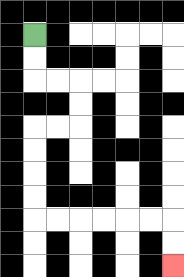{'start': '[1, 1]', 'end': '[7, 11]', 'path_directions': 'D,D,R,R,D,D,L,L,D,D,D,D,R,R,R,R,R,R,D,D', 'path_coordinates': '[[1, 1], [1, 2], [1, 3], [2, 3], [3, 3], [3, 4], [3, 5], [2, 5], [1, 5], [1, 6], [1, 7], [1, 8], [1, 9], [2, 9], [3, 9], [4, 9], [5, 9], [6, 9], [7, 9], [7, 10], [7, 11]]'}